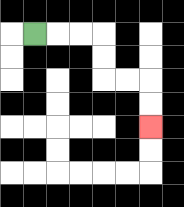{'start': '[1, 1]', 'end': '[6, 5]', 'path_directions': 'R,R,R,D,D,R,R,D,D', 'path_coordinates': '[[1, 1], [2, 1], [3, 1], [4, 1], [4, 2], [4, 3], [5, 3], [6, 3], [6, 4], [6, 5]]'}